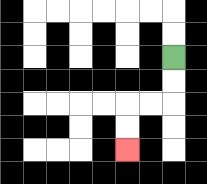{'start': '[7, 2]', 'end': '[5, 6]', 'path_directions': 'D,D,L,L,D,D', 'path_coordinates': '[[7, 2], [7, 3], [7, 4], [6, 4], [5, 4], [5, 5], [5, 6]]'}